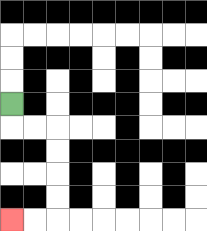{'start': '[0, 4]', 'end': '[0, 9]', 'path_directions': 'D,R,R,D,D,D,D,L,L', 'path_coordinates': '[[0, 4], [0, 5], [1, 5], [2, 5], [2, 6], [2, 7], [2, 8], [2, 9], [1, 9], [0, 9]]'}